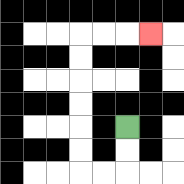{'start': '[5, 5]', 'end': '[6, 1]', 'path_directions': 'D,D,L,L,U,U,U,U,U,U,R,R,R', 'path_coordinates': '[[5, 5], [5, 6], [5, 7], [4, 7], [3, 7], [3, 6], [3, 5], [3, 4], [3, 3], [3, 2], [3, 1], [4, 1], [5, 1], [6, 1]]'}